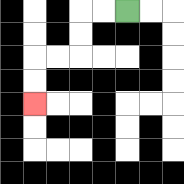{'start': '[5, 0]', 'end': '[1, 4]', 'path_directions': 'L,L,D,D,L,L,D,D', 'path_coordinates': '[[5, 0], [4, 0], [3, 0], [3, 1], [3, 2], [2, 2], [1, 2], [1, 3], [1, 4]]'}